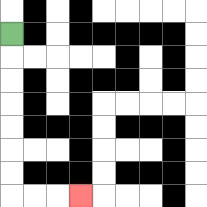{'start': '[0, 1]', 'end': '[3, 8]', 'path_directions': 'D,D,D,D,D,D,D,R,R,R', 'path_coordinates': '[[0, 1], [0, 2], [0, 3], [0, 4], [0, 5], [0, 6], [0, 7], [0, 8], [1, 8], [2, 8], [3, 8]]'}